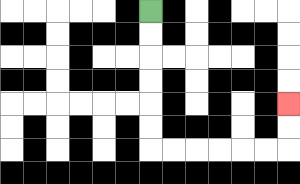{'start': '[6, 0]', 'end': '[12, 4]', 'path_directions': 'D,D,D,D,D,D,R,R,R,R,R,R,U,U', 'path_coordinates': '[[6, 0], [6, 1], [6, 2], [6, 3], [6, 4], [6, 5], [6, 6], [7, 6], [8, 6], [9, 6], [10, 6], [11, 6], [12, 6], [12, 5], [12, 4]]'}